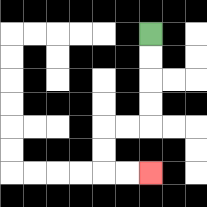{'start': '[6, 1]', 'end': '[6, 7]', 'path_directions': 'D,D,D,D,L,L,D,D,R,R', 'path_coordinates': '[[6, 1], [6, 2], [6, 3], [6, 4], [6, 5], [5, 5], [4, 5], [4, 6], [4, 7], [5, 7], [6, 7]]'}